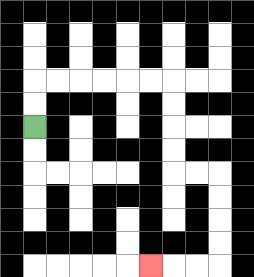{'start': '[1, 5]', 'end': '[6, 11]', 'path_directions': 'U,U,R,R,R,R,R,R,D,D,D,D,R,R,D,D,D,D,L,L,L', 'path_coordinates': '[[1, 5], [1, 4], [1, 3], [2, 3], [3, 3], [4, 3], [5, 3], [6, 3], [7, 3], [7, 4], [7, 5], [7, 6], [7, 7], [8, 7], [9, 7], [9, 8], [9, 9], [9, 10], [9, 11], [8, 11], [7, 11], [6, 11]]'}